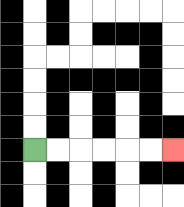{'start': '[1, 6]', 'end': '[7, 6]', 'path_directions': 'R,R,R,R,R,R', 'path_coordinates': '[[1, 6], [2, 6], [3, 6], [4, 6], [5, 6], [6, 6], [7, 6]]'}